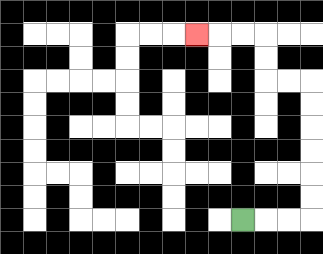{'start': '[10, 9]', 'end': '[8, 1]', 'path_directions': 'R,R,R,U,U,U,U,U,U,L,L,U,U,L,L,L', 'path_coordinates': '[[10, 9], [11, 9], [12, 9], [13, 9], [13, 8], [13, 7], [13, 6], [13, 5], [13, 4], [13, 3], [12, 3], [11, 3], [11, 2], [11, 1], [10, 1], [9, 1], [8, 1]]'}